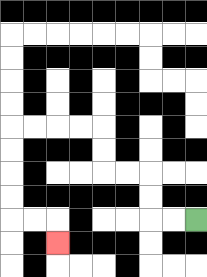{'start': '[8, 9]', 'end': '[2, 10]', 'path_directions': 'L,L,U,U,L,L,U,U,L,L,L,L,D,D,D,D,R,R,D', 'path_coordinates': '[[8, 9], [7, 9], [6, 9], [6, 8], [6, 7], [5, 7], [4, 7], [4, 6], [4, 5], [3, 5], [2, 5], [1, 5], [0, 5], [0, 6], [0, 7], [0, 8], [0, 9], [1, 9], [2, 9], [2, 10]]'}